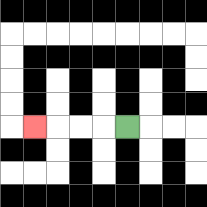{'start': '[5, 5]', 'end': '[1, 5]', 'path_directions': 'L,L,L,L', 'path_coordinates': '[[5, 5], [4, 5], [3, 5], [2, 5], [1, 5]]'}